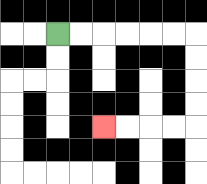{'start': '[2, 1]', 'end': '[4, 5]', 'path_directions': 'R,R,R,R,R,R,D,D,D,D,L,L,L,L', 'path_coordinates': '[[2, 1], [3, 1], [4, 1], [5, 1], [6, 1], [7, 1], [8, 1], [8, 2], [8, 3], [8, 4], [8, 5], [7, 5], [6, 5], [5, 5], [4, 5]]'}